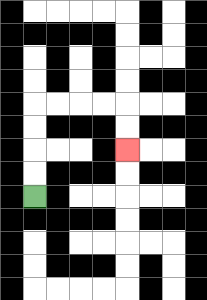{'start': '[1, 8]', 'end': '[5, 6]', 'path_directions': 'U,U,U,U,R,R,R,R,D,D', 'path_coordinates': '[[1, 8], [1, 7], [1, 6], [1, 5], [1, 4], [2, 4], [3, 4], [4, 4], [5, 4], [5, 5], [5, 6]]'}